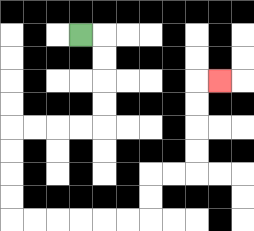{'start': '[3, 1]', 'end': '[9, 3]', 'path_directions': 'R,D,D,D,D,L,L,L,L,D,D,D,D,R,R,R,R,R,R,U,U,R,R,U,U,U,U,R', 'path_coordinates': '[[3, 1], [4, 1], [4, 2], [4, 3], [4, 4], [4, 5], [3, 5], [2, 5], [1, 5], [0, 5], [0, 6], [0, 7], [0, 8], [0, 9], [1, 9], [2, 9], [3, 9], [4, 9], [5, 9], [6, 9], [6, 8], [6, 7], [7, 7], [8, 7], [8, 6], [8, 5], [8, 4], [8, 3], [9, 3]]'}